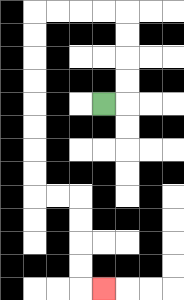{'start': '[4, 4]', 'end': '[4, 12]', 'path_directions': 'R,U,U,U,U,L,L,L,L,D,D,D,D,D,D,D,D,R,R,D,D,D,D,R', 'path_coordinates': '[[4, 4], [5, 4], [5, 3], [5, 2], [5, 1], [5, 0], [4, 0], [3, 0], [2, 0], [1, 0], [1, 1], [1, 2], [1, 3], [1, 4], [1, 5], [1, 6], [1, 7], [1, 8], [2, 8], [3, 8], [3, 9], [3, 10], [3, 11], [3, 12], [4, 12]]'}